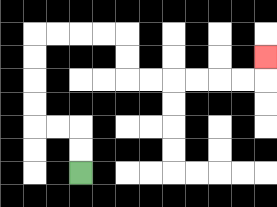{'start': '[3, 7]', 'end': '[11, 2]', 'path_directions': 'U,U,L,L,U,U,U,U,R,R,R,R,D,D,R,R,R,R,R,R,U', 'path_coordinates': '[[3, 7], [3, 6], [3, 5], [2, 5], [1, 5], [1, 4], [1, 3], [1, 2], [1, 1], [2, 1], [3, 1], [4, 1], [5, 1], [5, 2], [5, 3], [6, 3], [7, 3], [8, 3], [9, 3], [10, 3], [11, 3], [11, 2]]'}